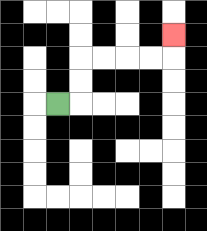{'start': '[2, 4]', 'end': '[7, 1]', 'path_directions': 'R,U,U,R,R,R,R,U', 'path_coordinates': '[[2, 4], [3, 4], [3, 3], [3, 2], [4, 2], [5, 2], [6, 2], [7, 2], [7, 1]]'}